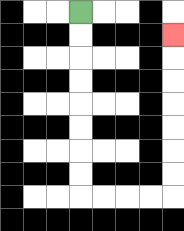{'start': '[3, 0]', 'end': '[7, 1]', 'path_directions': 'D,D,D,D,D,D,D,D,R,R,R,R,U,U,U,U,U,U,U', 'path_coordinates': '[[3, 0], [3, 1], [3, 2], [3, 3], [3, 4], [3, 5], [3, 6], [3, 7], [3, 8], [4, 8], [5, 8], [6, 8], [7, 8], [7, 7], [7, 6], [7, 5], [7, 4], [7, 3], [7, 2], [7, 1]]'}